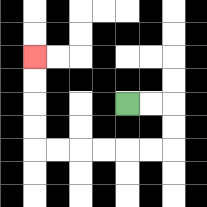{'start': '[5, 4]', 'end': '[1, 2]', 'path_directions': 'R,R,D,D,L,L,L,L,L,L,U,U,U,U', 'path_coordinates': '[[5, 4], [6, 4], [7, 4], [7, 5], [7, 6], [6, 6], [5, 6], [4, 6], [3, 6], [2, 6], [1, 6], [1, 5], [1, 4], [1, 3], [1, 2]]'}